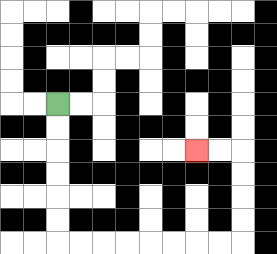{'start': '[2, 4]', 'end': '[8, 6]', 'path_directions': 'D,D,D,D,D,D,R,R,R,R,R,R,R,R,U,U,U,U,L,L', 'path_coordinates': '[[2, 4], [2, 5], [2, 6], [2, 7], [2, 8], [2, 9], [2, 10], [3, 10], [4, 10], [5, 10], [6, 10], [7, 10], [8, 10], [9, 10], [10, 10], [10, 9], [10, 8], [10, 7], [10, 6], [9, 6], [8, 6]]'}